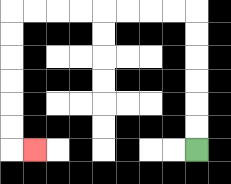{'start': '[8, 6]', 'end': '[1, 6]', 'path_directions': 'U,U,U,U,U,U,L,L,L,L,L,L,L,L,D,D,D,D,D,D,R', 'path_coordinates': '[[8, 6], [8, 5], [8, 4], [8, 3], [8, 2], [8, 1], [8, 0], [7, 0], [6, 0], [5, 0], [4, 0], [3, 0], [2, 0], [1, 0], [0, 0], [0, 1], [0, 2], [0, 3], [0, 4], [0, 5], [0, 6], [1, 6]]'}